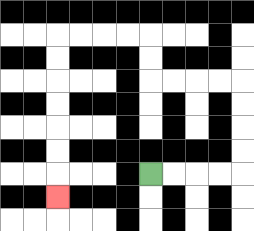{'start': '[6, 7]', 'end': '[2, 8]', 'path_directions': 'R,R,R,R,U,U,U,U,L,L,L,L,U,U,L,L,L,L,D,D,D,D,D,D,D', 'path_coordinates': '[[6, 7], [7, 7], [8, 7], [9, 7], [10, 7], [10, 6], [10, 5], [10, 4], [10, 3], [9, 3], [8, 3], [7, 3], [6, 3], [6, 2], [6, 1], [5, 1], [4, 1], [3, 1], [2, 1], [2, 2], [2, 3], [2, 4], [2, 5], [2, 6], [2, 7], [2, 8]]'}